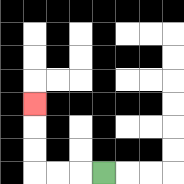{'start': '[4, 7]', 'end': '[1, 4]', 'path_directions': 'L,L,L,U,U,U', 'path_coordinates': '[[4, 7], [3, 7], [2, 7], [1, 7], [1, 6], [1, 5], [1, 4]]'}